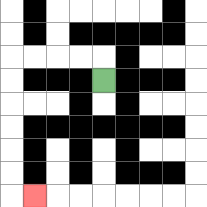{'start': '[4, 3]', 'end': '[1, 8]', 'path_directions': 'U,L,L,L,L,D,D,D,D,D,D,R', 'path_coordinates': '[[4, 3], [4, 2], [3, 2], [2, 2], [1, 2], [0, 2], [0, 3], [0, 4], [0, 5], [0, 6], [0, 7], [0, 8], [1, 8]]'}